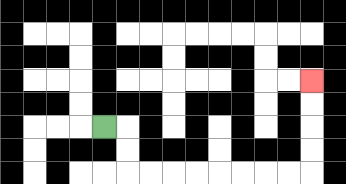{'start': '[4, 5]', 'end': '[13, 3]', 'path_directions': 'R,D,D,R,R,R,R,R,R,R,R,U,U,U,U', 'path_coordinates': '[[4, 5], [5, 5], [5, 6], [5, 7], [6, 7], [7, 7], [8, 7], [9, 7], [10, 7], [11, 7], [12, 7], [13, 7], [13, 6], [13, 5], [13, 4], [13, 3]]'}